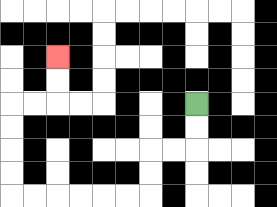{'start': '[8, 4]', 'end': '[2, 2]', 'path_directions': 'D,D,L,L,D,D,L,L,L,L,L,L,U,U,U,U,R,R,U,U', 'path_coordinates': '[[8, 4], [8, 5], [8, 6], [7, 6], [6, 6], [6, 7], [6, 8], [5, 8], [4, 8], [3, 8], [2, 8], [1, 8], [0, 8], [0, 7], [0, 6], [0, 5], [0, 4], [1, 4], [2, 4], [2, 3], [2, 2]]'}